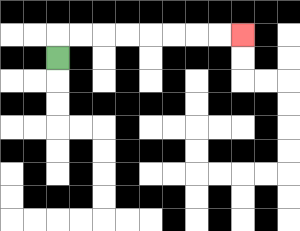{'start': '[2, 2]', 'end': '[10, 1]', 'path_directions': 'U,R,R,R,R,R,R,R,R', 'path_coordinates': '[[2, 2], [2, 1], [3, 1], [4, 1], [5, 1], [6, 1], [7, 1], [8, 1], [9, 1], [10, 1]]'}